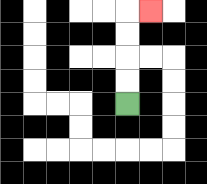{'start': '[5, 4]', 'end': '[6, 0]', 'path_directions': 'U,U,U,U,R', 'path_coordinates': '[[5, 4], [5, 3], [5, 2], [5, 1], [5, 0], [6, 0]]'}